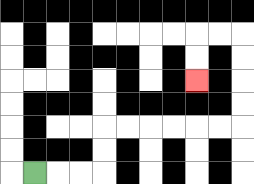{'start': '[1, 7]', 'end': '[8, 3]', 'path_directions': 'R,R,R,U,U,R,R,R,R,R,R,U,U,U,U,L,L,D,D', 'path_coordinates': '[[1, 7], [2, 7], [3, 7], [4, 7], [4, 6], [4, 5], [5, 5], [6, 5], [7, 5], [8, 5], [9, 5], [10, 5], [10, 4], [10, 3], [10, 2], [10, 1], [9, 1], [8, 1], [8, 2], [8, 3]]'}